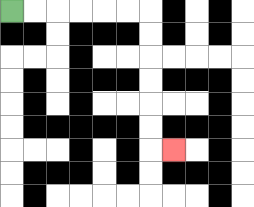{'start': '[0, 0]', 'end': '[7, 6]', 'path_directions': 'R,R,R,R,R,R,D,D,D,D,D,D,R', 'path_coordinates': '[[0, 0], [1, 0], [2, 0], [3, 0], [4, 0], [5, 0], [6, 0], [6, 1], [6, 2], [6, 3], [6, 4], [6, 5], [6, 6], [7, 6]]'}